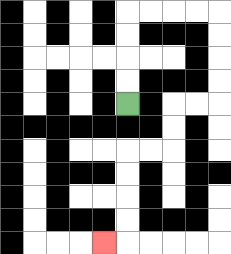{'start': '[5, 4]', 'end': '[4, 10]', 'path_directions': 'U,U,U,U,R,R,R,R,D,D,D,D,L,L,D,D,L,L,D,D,D,D,L', 'path_coordinates': '[[5, 4], [5, 3], [5, 2], [5, 1], [5, 0], [6, 0], [7, 0], [8, 0], [9, 0], [9, 1], [9, 2], [9, 3], [9, 4], [8, 4], [7, 4], [7, 5], [7, 6], [6, 6], [5, 6], [5, 7], [5, 8], [5, 9], [5, 10], [4, 10]]'}